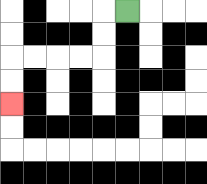{'start': '[5, 0]', 'end': '[0, 4]', 'path_directions': 'L,D,D,L,L,L,L,D,D', 'path_coordinates': '[[5, 0], [4, 0], [4, 1], [4, 2], [3, 2], [2, 2], [1, 2], [0, 2], [0, 3], [0, 4]]'}